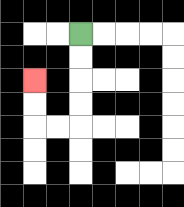{'start': '[3, 1]', 'end': '[1, 3]', 'path_directions': 'D,D,D,D,L,L,U,U', 'path_coordinates': '[[3, 1], [3, 2], [3, 3], [3, 4], [3, 5], [2, 5], [1, 5], [1, 4], [1, 3]]'}